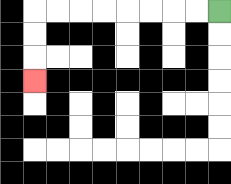{'start': '[9, 0]', 'end': '[1, 3]', 'path_directions': 'L,L,L,L,L,L,L,L,D,D,D', 'path_coordinates': '[[9, 0], [8, 0], [7, 0], [6, 0], [5, 0], [4, 0], [3, 0], [2, 0], [1, 0], [1, 1], [1, 2], [1, 3]]'}